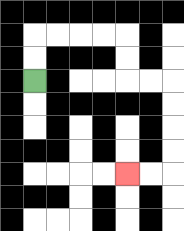{'start': '[1, 3]', 'end': '[5, 7]', 'path_directions': 'U,U,R,R,R,R,D,D,R,R,D,D,D,D,L,L', 'path_coordinates': '[[1, 3], [1, 2], [1, 1], [2, 1], [3, 1], [4, 1], [5, 1], [5, 2], [5, 3], [6, 3], [7, 3], [7, 4], [7, 5], [7, 6], [7, 7], [6, 7], [5, 7]]'}